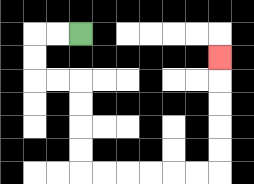{'start': '[3, 1]', 'end': '[9, 2]', 'path_directions': 'L,L,D,D,R,R,D,D,D,D,R,R,R,R,R,R,U,U,U,U,U', 'path_coordinates': '[[3, 1], [2, 1], [1, 1], [1, 2], [1, 3], [2, 3], [3, 3], [3, 4], [3, 5], [3, 6], [3, 7], [4, 7], [5, 7], [6, 7], [7, 7], [8, 7], [9, 7], [9, 6], [9, 5], [9, 4], [9, 3], [9, 2]]'}